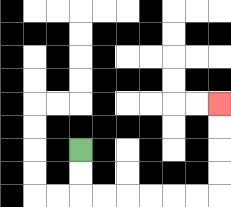{'start': '[3, 6]', 'end': '[9, 4]', 'path_directions': 'D,D,R,R,R,R,R,R,U,U,U,U', 'path_coordinates': '[[3, 6], [3, 7], [3, 8], [4, 8], [5, 8], [6, 8], [7, 8], [8, 8], [9, 8], [9, 7], [9, 6], [9, 5], [9, 4]]'}